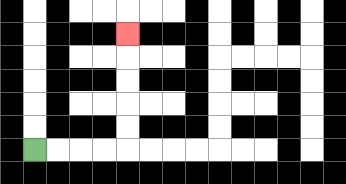{'start': '[1, 6]', 'end': '[5, 1]', 'path_directions': 'R,R,R,R,U,U,U,U,U', 'path_coordinates': '[[1, 6], [2, 6], [3, 6], [4, 6], [5, 6], [5, 5], [5, 4], [5, 3], [5, 2], [5, 1]]'}